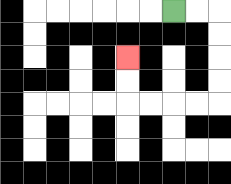{'start': '[7, 0]', 'end': '[5, 2]', 'path_directions': 'R,R,D,D,D,D,L,L,L,L,U,U', 'path_coordinates': '[[7, 0], [8, 0], [9, 0], [9, 1], [9, 2], [9, 3], [9, 4], [8, 4], [7, 4], [6, 4], [5, 4], [5, 3], [5, 2]]'}